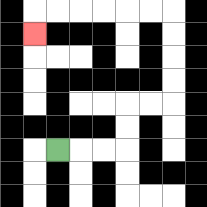{'start': '[2, 6]', 'end': '[1, 1]', 'path_directions': 'R,R,R,U,U,R,R,U,U,U,U,L,L,L,L,L,L,D', 'path_coordinates': '[[2, 6], [3, 6], [4, 6], [5, 6], [5, 5], [5, 4], [6, 4], [7, 4], [7, 3], [7, 2], [7, 1], [7, 0], [6, 0], [5, 0], [4, 0], [3, 0], [2, 0], [1, 0], [1, 1]]'}